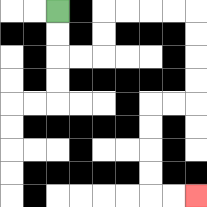{'start': '[2, 0]', 'end': '[8, 8]', 'path_directions': 'D,D,R,R,U,U,R,R,R,R,D,D,D,D,L,L,D,D,D,D,R,R', 'path_coordinates': '[[2, 0], [2, 1], [2, 2], [3, 2], [4, 2], [4, 1], [4, 0], [5, 0], [6, 0], [7, 0], [8, 0], [8, 1], [8, 2], [8, 3], [8, 4], [7, 4], [6, 4], [6, 5], [6, 6], [6, 7], [6, 8], [7, 8], [8, 8]]'}